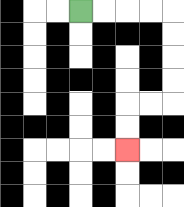{'start': '[3, 0]', 'end': '[5, 6]', 'path_directions': 'R,R,R,R,D,D,D,D,L,L,D,D', 'path_coordinates': '[[3, 0], [4, 0], [5, 0], [6, 0], [7, 0], [7, 1], [7, 2], [7, 3], [7, 4], [6, 4], [5, 4], [5, 5], [5, 6]]'}